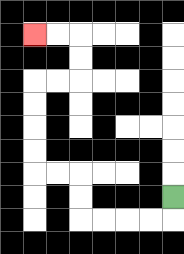{'start': '[7, 8]', 'end': '[1, 1]', 'path_directions': 'D,L,L,L,L,U,U,L,L,U,U,U,U,R,R,U,U,L,L', 'path_coordinates': '[[7, 8], [7, 9], [6, 9], [5, 9], [4, 9], [3, 9], [3, 8], [3, 7], [2, 7], [1, 7], [1, 6], [1, 5], [1, 4], [1, 3], [2, 3], [3, 3], [3, 2], [3, 1], [2, 1], [1, 1]]'}